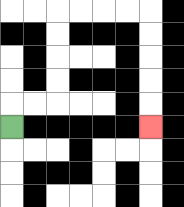{'start': '[0, 5]', 'end': '[6, 5]', 'path_directions': 'U,R,R,U,U,U,U,R,R,R,R,D,D,D,D,D', 'path_coordinates': '[[0, 5], [0, 4], [1, 4], [2, 4], [2, 3], [2, 2], [2, 1], [2, 0], [3, 0], [4, 0], [5, 0], [6, 0], [6, 1], [6, 2], [6, 3], [6, 4], [6, 5]]'}